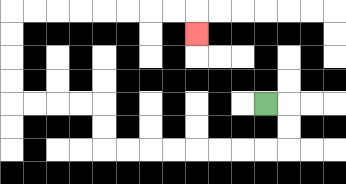{'start': '[11, 4]', 'end': '[8, 1]', 'path_directions': 'R,D,D,L,L,L,L,L,L,L,L,U,U,L,L,L,L,U,U,U,U,R,R,R,R,R,R,R,R,D', 'path_coordinates': '[[11, 4], [12, 4], [12, 5], [12, 6], [11, 6], [10, 6], [9, 6], [8, 6], [7, 6], [6, 6], [5, 6], [4, 6], [4, 5], [4, 4], [3, 4], [2, 4], [1, 4], [0, 4], [0, 3], [0, 2], [0, 1], [0, 0], [1, 0], [2, 0], [3, 0], [4, 0], [5, 0], [6, 0], [7, 0], [8, 0], [8, 1]]'}